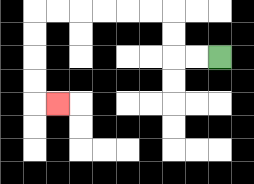{'start': '[9, 2]', 'end': '[2, 4]', 'path_directions': 'L,L,U,U,L,L,L,L,L,L,D,D,D,D,R', 'path_coordinates': '[[9, 2], [8, 2], [7, 2], [7, 1], [7, 0], [6, 0], [5, 0], [4, 0], [3, 0], [2, 0], [1, 0], [1, 1], [1, 2], [1, 3], [1, 4], [2, 4]]'}